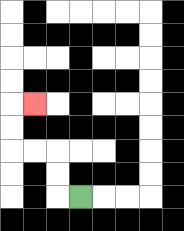{'start': '[3, 8]', 'end': '[1, 4]', 'path_directions': 'L,U,U,L,L,U,U,R', 'path_coordinates': '[[3, 8], [2, 8], [2, 7], [2, 6], [1, 6], [0, 6], [0, 5], [0, 4], [1, 4]]'}